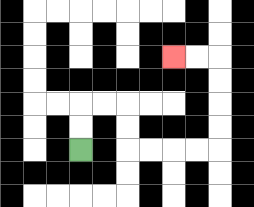{'start': '[3, 6]', 'end': '[7, 2]', 'path_directions': 'U,U,R,R,D,D,R,R,R,R,U,U,U,U,L,L', 'path_coordinates': '[[3, 6], [3, 5], [3, 4], [4, 4], [5, 4], [5, 5], [5, 6], [6, 6], [7, 6], [8, 6], [9, 6], [9, 5], [9, 4], [9, 3], [9, 2], [8, 2], [7, 2]]'}